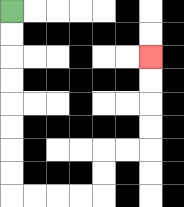{'start': '[0, 0]', 'end': '[6, 2]', 'path_directions': 'D,D,D,D,D,D,D,D,R,R,R,R,U,U,R,R,U,U,U,U', 'path_coordinates': '[[0, 0], [0, 1], [0, 2], [0, 3], [0, 4], [0, 5], [0, 6], [0, 7], [0, 8], [1, 8], [2, 8], [3, 8], [4, 8], [4, 7], [4, 6], [5, 6], [6, 6], [6, 5], [6, 4], [6, 3], [6, 2]]'}